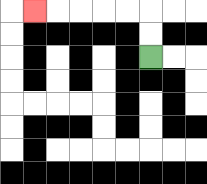{'start': '[6, 2]', 'end': '[1, 0]', 'path_directions': 'U,U,L,L,L,L,L', 'path_coordinates': '[[6, 2], [6, 1], [6, 0], [5, 0], [4, 0], [3, 0], [2, 0], [1, 0]]'}